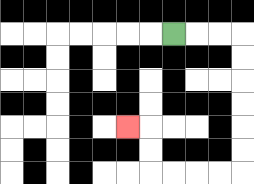{'start': '[7, 1]', 'end': '[5, 5]', 'path_directions': 'R,R,R,D,D,D,D,D,D,L,L,L,L,U,U,L', 'path_coordinates': '[[7, 1], [8, 1], [9, 1], [10, 1], [10, 2], [10, 3], [10, 4], [10, 5], [10, 6], [10, 7], [9, 7], [8, 7], [7, 7], [6, 7], [6, 6], [6, 5], [5, 5]]'}